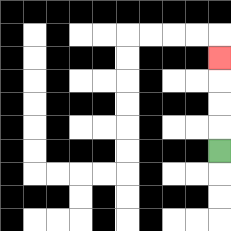{'start': '[9, 6]', 'end': '[9, 2]', 'path_directions': 'U,U,U,U', 'path_coordinates': '[[9, 6], [9, 5], [9, 4], [9, 3], [9, 2]]'}